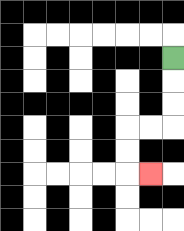{'start': '[7, 2]', 'end': '[6, 7]', 'path_directions': 'D,D,D,L,L,D,D,R', 'path_coordinates': '[[7, 2], [7, 3], [7, 4], [7, 5], [6, 5], [5, 5], [5, 6], [5, 7], [6, 7]]'}